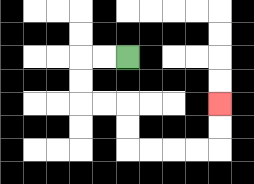{'start': '[5, 2]', 'end': '[9, 4]', 'path_directions': 'L,L,D,D,R,R,D,D,R,R,R,R,U,U', 'path_coordinates': '[[5, 2], [4, 2], [3, 2], [3, 3], [3, 4], [4, 4], [5, 4], [5, 5], [5, 6], [6, 6], [7, 6], [8, 6], [9, 6], [9, 5], [9, 4]]'}